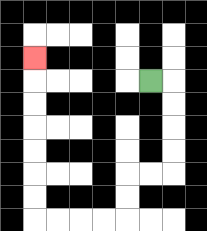{'start': '[6, 3]', 'end': '[1, 2]', 'path_directions': 'R,D,D,D,D,L,L,D,D,L,L,L,L,U,U,U,U,U,U,U', 'path_coordinates': '[[6, 3], [7, 3], [7, 4], [7, 5], [7, 6], [7, 7], [6, 7], [5, 7], [5, 8], [5, 9], [4, 9], [3, 9], [2, 9], [1, 9], [1, 8], [1, 7], [1, 6], [1, 5], [1, 4], [1, 3], [1, 2]]'}